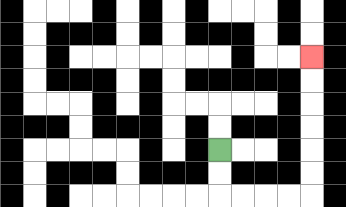{'start': '[9, 6]', 'end': '[13, 2]', 'path_directions': 'D,D,R,R,R,R,U,U,U,U,U,U', 'path_coordinates': '[[9, 6], [9, 7], [9, 8], [10, 8], [11, 8], [12, 8], [13, 8], [13, 7], [13, 6], [13, 5], [13, 4], [13, 3], [13, 2]]'}